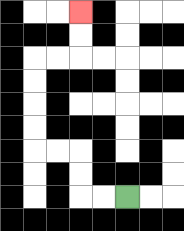{'start': '[5, 8]', 'end': '[3, 0]', 'path_directions': 'L,L,U,U,L,L,U,U,U,U,R,R,U,U', 'path_coordinates': '[[5, 8], [4, 8], [3, 8], [3, 7], [3, 6], [2, 6], [1, 6], [1, 5], [1, 4], [1, 3], [1, 2], [2, 2], [3, 2], [3, 1], [3, 0]]'}